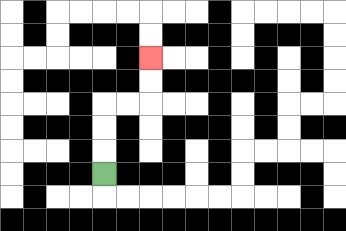{'start': '[4, 7]', 'end': '[6, 2]', 'path_directions': 'U,U,U,R,R,U,U', 'path_coordinates': '[[4, 7], [4, 6], [4, 5], [4, 4], [5, 4], [6, 4], [6, 3], [6, 2]]'}